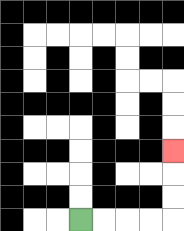{'start': '[3, 9]', 'end': '[7, 6]', 'path_directions': 'R,R,R,R,U,U,U', 'path_coordinates': '[[3, 9], [4, 9], [5, 9], [6, 9], [7, 9], [7, 8], [7, 7], [7, 6]]'}